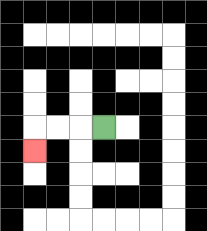{'start': '[4, 5]', 'end': '[1, 6]', 'path_directions': 'L,L,L,D', 'path_coordinates': '[[4, 5], [3, 5], [2, 5], [1, 5], [1, 6]]'}